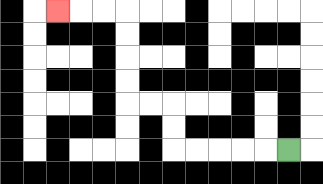{'start': '[12, 6]', 'end': '[2, 0]', 'path_directions': 'L,L,L,L,L,U,U,L,L,U,U,U,U,L,L,L', 'path_coordinates': '[[12, 6], [11, 6], [10, 6], [9, 6], [8, 6], [7, 6], [7, 5], [7, 4], [6, 4], [5, 4], [5, 3], [5, 2], [5, 1], [5, 0], [4, 0], [3, 0], [2, 0]]'}